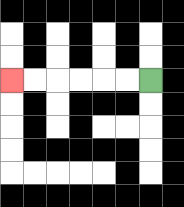{'start': '[6, 3]', 'end': '[0, 3]', 'path_directions': 'L,L,L,L,L,L', 'path_coordinates': '[[6, 3], [5, 3], [4, 3], [3, 3], [2, 3], [1, 3], [0, 3]]'}